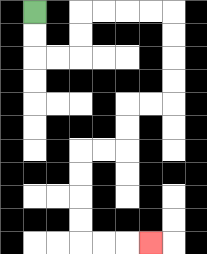{'start': '[1, 0]', 'end': '[6, 10]', 'path_directions': 'D,D,R,R,U,U,R,R,R,R,D,D,D,D,L,L,D,D,L,L,D,D,D,D,R,R,R', 'path_coordinates': '[[1, 0], [1, 1], [1, 2], [2, 2], [3, 2], [3, 1], [3, 0], [4, 0], [5, 0], [6, 0], [7, 0], [7, 1], [7, 2], [7, 3], [7, 4], [6, 4], [5, 4], [5, 5], [5, 6], [4, 6], [3, 6], [3, 7], [3, 8], [3, 9], [3, 10], [4, 10], [5, 10], [6, 10]]'}